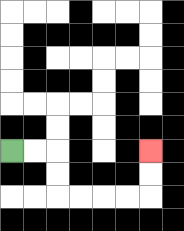{'start': '[0, 6]', 'end': '[6, 6]', 'path_directions': 'R,R,D,D,R,R,R,R,U,U', 'path_coordinates': '[[0, 6], [1, 6], [2, 6], [2, 7], [2, 8], [3, 8], [4, 8], [5, 8], [6, 8], [6, 7], [6, 6]]'}